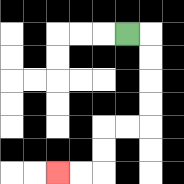{'start': '[5, 1]', 'end': '[2, 7]', 'path_directions': 'R,D,D,D,D,L,L,D,D,L,L', 'path_coordinates': '[[5, 1], [6, 1], [6, 2], [6, 3], [6, 4], [6, 5], [5, 5], [4, 5], [4, 6], [4, 7], [3, 7], [2, 7]]'}